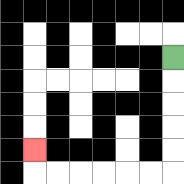{'start': '[7, 2]', 'end': '[1, 6]', 'path_directions': 'D,D,D,D,D,L,L,L,L,L,L,U', 'path_coordinates': '[[7, 2], [7, 3], [7, 4], [7, 5], [7, 6], [7, 7], [6, 7], [5, 7], [4, 7], [3, 7], [2, 7], [1, 7], [1, 6]]'}